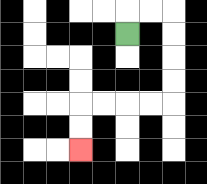{'start': '[5, 1]', 'end': '[3, 6]', 'path_directions': 'U,R,R,D,D,D,D,L,L,L,L,D,D', 'path_coordinates': '[[5, 1], [5, 0], [6, 0], [7, 0], [7, 1], [7, 2], [7, 3], [7, 4], [6, 4], [5, 4], [4, 4], [3, 4], [3, 5], [3, 6]]'}